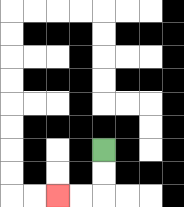{'start': '[4, 6]', 'end': '[2, 8]', 'path_directions': 'D,D,L,L', 'path_coordinates': '[[4, 6], [4, 7], [4, 8], [3, 8], [2, 8]]'}